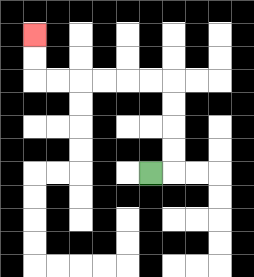{'start': '[6, 7]', 'end': '[1, 1]', 'path_directions': 'R,U,U,U,U,L,L,L,L,L,L,U,U', 'path_coordinates': '[[6, 7], [7, 7], [7, 6], [7, 5], [7, 4], [7, 3], [6, 3], [5, 3], [4, 3], [3, 3], [2, 3], [1, 3], [1, 2], [1, 1]]'}